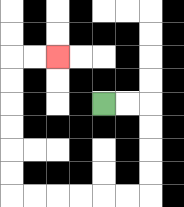{'start': '[4, 4]', 'end': '[2, 2]', 'path_directions': 'R,R,D,D,D,D,L,L,L,L,L,L,U,U,U,U,U,U,R,R', 'path_coordinates': '[[4, 4], [5, 4], [6, 4], [6, 5], [6, 6], [6, 7], [6, 8], [5, 8], [4, 8], [3, 8], [2, 8], [1, 8], [0, 8], [0, 7], [0, 6], [0, 5], [0, 4], [0, 3], [0, 2], [1, 2], [2, 2]]'}